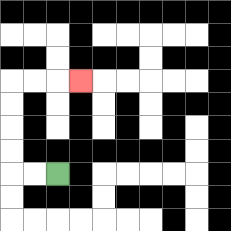{'start': '[2, 7]', 'end': '[3, 3]', 'path_directions': 'L,L,U,U,U,U,R,R,R', 'path_coordinates': '[[2, 7], [1, 7], [0, 7], [0, 6], [0, 5], [0, 4], [0, 3], [1, 3], [2, 3], [3, 3]]'}